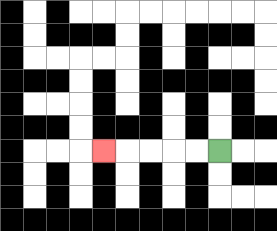{'start': '[9, 6]', 'end': '[4, 6]', 'path_directions': 'L,L,L,L,L', 'path_coordinates': '[[9, 6], [8, 6], [7, 6], [6, 6], [5, 6], [4, 6]]'}